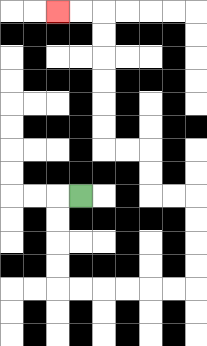{'start': '[3, 8]', 'end': '[2, 0]', 'path_directions': 'L,D,D,D,D,R,R,R,R,R,R,U,U,U,U,L,L,U,U,L,L,U,U,U,U,U,U,L,L', 'path_coordinates': '[[3, 8], [2, 8], [2, 9], [2, 10], [2, 11], [2, 12], [3, 12], [4, 12], [5, 12], [6, 12], [7, 12], [8, 12], [8, 11], [8, 10], [8, 9], [8, 8], [7, 8], [6, 8], [6, 7], [6, 6], [5, 6], [4, 6], [4, 5], [4, 4], [4, 3], [4, 2], [4, 1], [4, 0], [3, 0], [2, 0]]'}